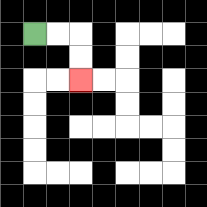{'start': '[1, 1]', 'end': '[3, 3]', 'path_directions': 'R,R,D,D', 'path_coordinates': '[[1, 1], [2, 1], [3, 1], [3, 2], [3, 3]]'}